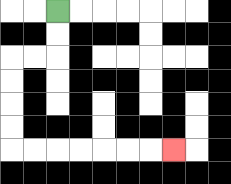{'start': '[2, 0]', 'end': '[7, 6]', 'path_directions': 'D,D,L,L,D,D,D,D,R,R,R,R,R,R,R', 'path_coordinates': '[[2, 0], [2, 1], [2, 2], [1, 2], [0, 2], [0, 3], [0, 4], [0, 5], [0, 6], [1, 6], [2, 6], [3, 6], [4, 6], [5, 6], [6, 6], [7, 6]]'}